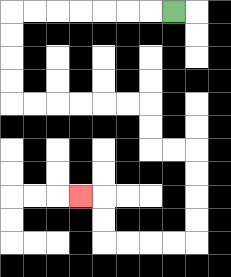{'start': '[7, 0]', 'end': '[3, 8]', 'path_directions': 'L,L,L,L,L,L,L,D,D,D,D,R,R,R,R,R,R,D,D,R,R,D,D,D,D,L,L,L,L,U,U,L', 'path_coordinates': '[[7, 0], [6, 0], [5, 0], [4, 0], [3, 0], [2, 0], [1, 0], [0, 0], [0, 1], [0, 2], [0, 3], [0, 4], [1, 4], [2, 4], [3, 4], [4, 4], [5, 4], [6, 4], [6, 5], [6, 6], [7, 6], [8, 6], [8, 7], [8, 8], [8, 9], [8, 10], [7, 10], [6, 10], [5, 10], [4, 10], [4, 9], [4, 8], [3, 8]]'}